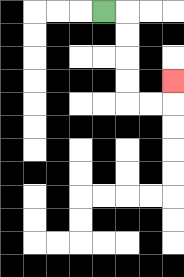{'start': '[4, 0]', 'end': '[7, 3]', 'path_directions': 'R,D,D,D,D,R,R,U', 'path_coordinates': '[[4, 0], [5, 0], [5, 1], [5, 2], [5, 3], [5, 4], [6, 4], [7, 4], [7, 3]]'}